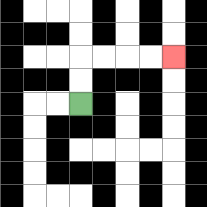{'start': '[3, 4]', 'end': '[7, 2]', 'path_directions': 'U,U,R,R,R,R', 'path_coordinates': '[[3, 4], [3, 3], [3, 2], [4, 2], [5, 2], [6, 2], [7, 2]]'}